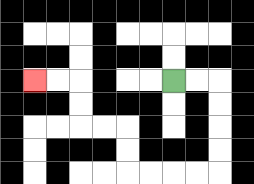{'start': '[7, 3]', 'end': '[1, 3]', 'path_directions': 'R,R,D,D,D,D,L,L,L,L,U,U,L,L,U,U,L,L', 'path_coordinates': '[[7, 3], [8, 3], [9, 3], [9, 4], [9, 5], [9, 6], [9, 7], [8, 7], [7, 7], [6, 7], [5, 7], [5, 6], [5, 5], [4, 5], [3, 5], [3, 4], [3, 3], [2, 3], [1, 3]]'}